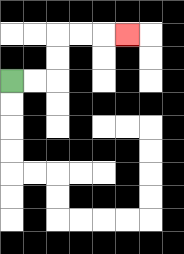{'start': '[0, 3]', 'end': '[5, 1]', 'path_directions': 'R,R,U,U,R,R,R', 'path_coordinates': '[[0, 3], [1, 3], [2, 3], [2, 2], [2, 1], [3, 1], [4, 1], [5, 1]]'}